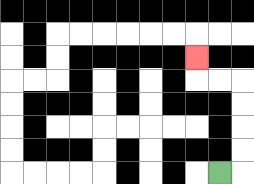{'start': '[9, 7]', 'end': '[8, 2]', 'path_directions': 'R,U,U,U,U,L,L,U', 'path_coordinates': '[[9, 7], [10, 7], [10, 6], [10, 5], [10, 4], [10, 3], [9, 3], [8, 3], [8, 2]]'}